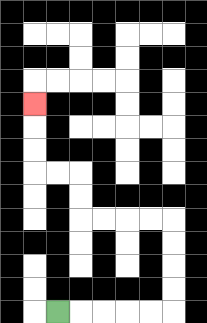{'start': '[2, 13]', 'end': '[1, 4]', 'path_directions': 'R,R,R,R,R,U,U,U,U,L,L,L,L,U,U,L,L,U,U,U', 'path_coordinates': '[[2, 13], [3, 13], [4, 13], [5, 13], [6, 13], [7, 13], [7, 12], [7, 11], [7, 10], [7, 9], [6, 9], [5, 9], [4, 9], [3, 9], [3, 8], [3, 7], [2, 7], [1, 7], [1, 6], [1, 5], [1, 4]]'}